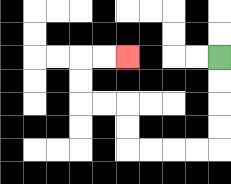{'start': '[9, 2]', 'end': '[5, 2]', 'path_directions': 'D,D,D,D,L,L,L,L,U,U,L,L,U,U,R,R', 'path_coordinates': '[[9, 2], [9, 3], [9, 4], [9, 5], [9, 6], [8, 6], [7, 6], [6, 6], [5, 6], [5, 5], [5, 4], [4, 4], [3, 4], [3, 3], [3, 2], [4, 2], [5, 2]]'}